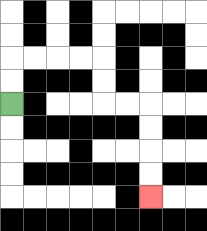{'start': '[0, 4]', 'end': '[6, 8]', 'path_directions': 'U,U,R,R,R,R,D,D,R,R,D,D,D,D', 'path_coordinates': '[[0, 4], [0, 3], [0, 2], [1, 2], [2, 2], [3, 2], [4, 2], [4, 3], [4, 4], [5, 4], [6, 4], [6, 5], [6, 6], [6, 7], [6, 8]]'}